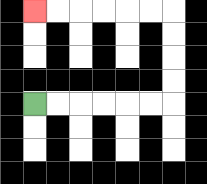{'start': '[1, 4]', 'end': '[1, 0]', 'path_directions': 'R,R,R,R,R,R,U,U,U,U,L,L,L,L,L,L', 'path_coordinates': '[[1, 4], [2, 4], [3, 4], [4, 4], [5, 4], [6, 4], [7, 4], [7, 3], [7, 2], [7, 1], [7, 0], [6, 0], [5, 0], [4, 0], [3, 0], [2, 0], [1, 0]]'}